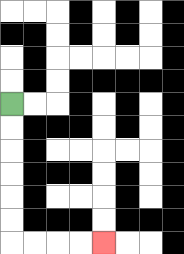{'start': '[0, 4]', 'end': '[4, 10]', 'path_directions': 'D,D,D,D,D,D,R,R,R,R', 'path_coordinates': '[[0, 4], [0, 5], [0, 6], [0, 7], [0, 8], [0, 9], [0, 10], [1, 10], [2, 10], [3, 10], [4, 10]]'}